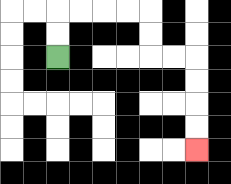{'start': '[2, 2]', 'end': '[8, 6]', 'path_directions': 'U,U,R,R,R,R,D,D,R,R,D,D,D,D', 'path_coordinates': '[[2, 2], [2, 1], [2, 0], [3, 0], [4, 0], [5, 0], [6, 0], [6, 1], [6, 2], [7, 2], [8, 2], [8, 3], [8, 4], [8, 5], [8, 6]]'}